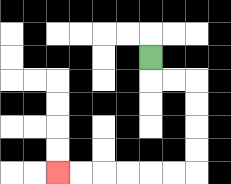{'start': '[6, 2]', 'end': '[2, 7]', 'path_directions': 'D,R,R,D,D,D,D,L,L,L,L,L,L', 'path_coordinates': '[[6, 2], [6, 3], [7, 3], [8, 3], [8, 4], [8, 5], [8, 6], [8, 7], [7, 7], [6, 7], [5, 7], [4, 7], [3, 7], [2, 7]]'}